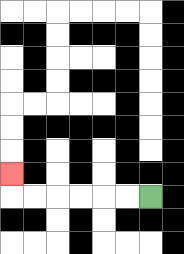{'start': '[6, 8]', 'end': '[0, 7]', 'path_directions': 'L,L,L,L,L,L,U', 'path_coordinates': '[[6, 8], [5, 8], [4, 8], [3, 8], [2, 8], [1, 8], [0, 8], [0, 7]]'}